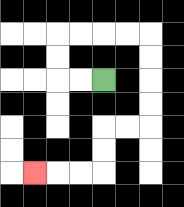{'start': '[4, 3]', 'end': '[1, 7]', 'path_directions': 'L,L,U,U,R,R,R,R,D,D,D,D,L,L,D,D,L,L,L', 'path_coordinates': '[[4, 3], [3, 3], [2, 3], [2, 2], [2, 1], [3, 1], [4, 1], [5, 1], [6, 1], [6, 2], [6, 3], [6, 4], [6, 5], [5, 5], [4, 5], [4, 6], [4, 7], [3, 7], [2, 7], [1, 7]]'}